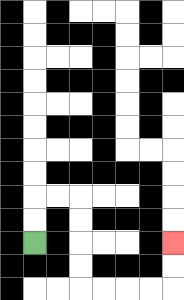{'start': '[1, 10]', 'end': '[7, 10]', 'path_directions': 'U,U,R,R,D,D,D,D,R,R,R,R,U,U', 'path_coordinates': '[[1, 10], [1, 9], [1, 8], [2, 8], [3, 8], [3, 9], [3, 10], [3, 11], [3, 12], [4, 12], [5, 12], [6, 12], [7, 12], [7, 11], [7, 10]]'}